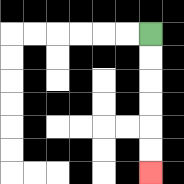{'start': '[6, 1]', 'end': '[6, 7]', 'path_directions': 'D,D,D,D,D,D', 'path_coordinates': '[[6, 1], [6, 2], [6, 3], [6, 4], [6, 5], [6, 6], [6, 7]]'}